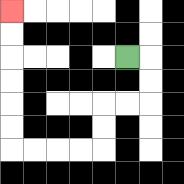{'start': '[5, 2]', 'end': '[0, 0]', 'path_directions': 'R,D,D,L,L,D,D,L,L,L,L,U,U,U,U,U,U', 'path_coordinates': '[[5, 2], [6, 2], [6, 3], [6, 4], [5, 4], [4, 4], [4, 5], [4, 6], [3, 6], [2, 6], [1, 6], [0, 6], [0, 5], [0, 4], [0, 3], [0, 2], [0, 1], [0, 0]]'}